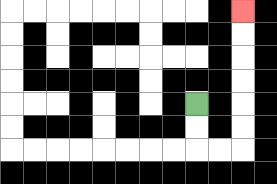{'start': '[8, 4]', 'end': '[10, 0]', 'path_directions': 'D,D,R,R,U,U,U,U,U,U', 'path_coordinates': '[[8, 4], [8, 5], [8, 6], [9, 6], [10, 6], [10, 5], [10, 4], [10, 3], [10, 2], [10, 1], [10, 0]]'}